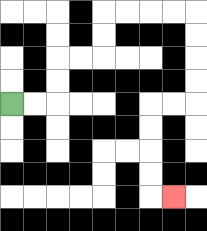{'start': '[0, 4]', 'end': '[7, 8]', 'path_directions': 'R,R,U,U,R,R,U,U,R,R,R,R,D,D,D,D,L,L,D,D,D,D,R', 'path_coordinates': '[[0, 4], [1, 4], [2, 4], [2, 3], [2, 2], [3, 2], [4, 2], [4, 1], [4, 0], [5, 0], [6, 0], [7, 0], [8, 0], [8, 1], [8, 2], [8, 3], [8, 4], [7, 4], [6, 4], [6, 5], [6, 6], [6, 7], [6, 8], [7, 8]]'}